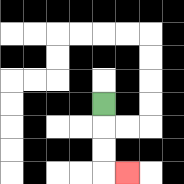{'start': '[4, 4]', 'end': '[5, 7]', 'path_directions': 'D,D,D,R', 'path_coordinates': '[[4, 4], [4, 5], [4, 6], [4, 7], [5, 7]]'}